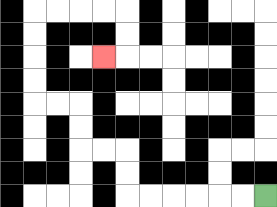{'start': '[11, 8]', 'end': '[4, 2]', 'path_directions': 'L,L,L,L,L,L,U,U,L,L,U,U,L,L,U,U,U,U,R,R,R,R,D,D,L', 'path_coordinates': '[[11, 8], [10, 8], [9, 8], [8, 8], [7, 8], [6, 8], [5, 8], [5, 7], [5, 6], [4, 6], [3, 6], [3, 5], [3, 4], [2, 4], [1, 4], [1, 3], [1, 2], [1, 1], [1, 0], [2, 0], [3, 0], [4, 0], [5, 0], [5, 1], [5, 2], [4, 2]]'}